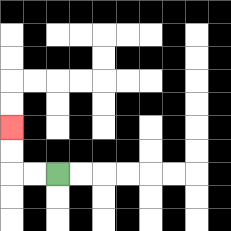{'start': '[2, 7]', 'end': '[0, 5]', 'path_directions': 'L,L,U,U', 'path_coordinates': '[[2, 7], [1, 7], [0, 7], [0, 6], [0, 5]]'}